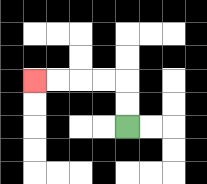{'start': '[5, 5]', 'end': '[1, 3]', 'path_directions': 'U,U,L,L,L,L', 'path_coordinates': '[[5, 5], [5, 4], [5, 3], [4, 3], [3, 3], [2, 3], [1, 3]]'}